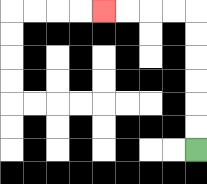{'start': '[8, 6]', 'end': '[4, 0]', 'path_directions': 'U,U,U,U,U,U,L,L,L,L', 'path_coordinates': '[[8, 6], [8, 5], [8, 4], [8, 3], [8, 2], [8, 1], [8, 0], [7, 0], [6, 0], [5, 0], [4, 0]]'}